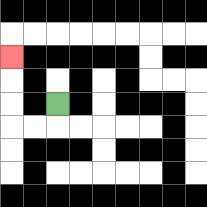{'start': '[2, 4]', 'end': '[0, 2]', 'path_directions': 'D,L,L,U,U,U', 'path_coordinates': '[[2, 4], [2, 5], [1, 5], [0, 5], [0, 4], [0, 3], [0, 2]]'}